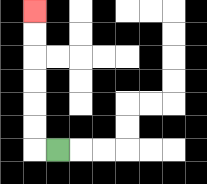{'start': '[2, 6]', 'end': '[1, 0]', 'path_directions': 'L,U,U,U,U,U,U', 'path_coordinates': '[[2, 6], [1, 6], [1, 5], [1, 4], [1, 3], [1, 2], [1, 1], [1, 0]]'}